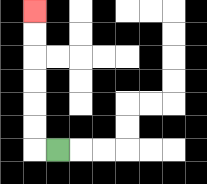{'start': '[2, 6]', 'end': '[1, 0]', 'path_directions': 'L,U,U,U,U,U,U', 'path_coordinates': '[[2, 6], [1, 6], [1, 5], [1, 4], [1, 3], [1, 2], [1, 1], [1, 0]]'}